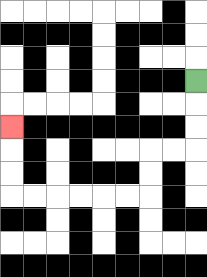{'start': '[8, 3]', 'end': '[0, 5]', 'path_directions': 'D,D,D,L,L,D,D,L,L,L,L,L,L,U,U,U', 'path_coordinates': '[[8, 3], [8, 4], [8, 5], [8, 6], [7, 6], [6, 6], [6, 7], [6, 8], [5, 8], [4, 8], [3, 8], [2, 8], [1, 8], [0, 8], [0, 7], [0, 6], [0, 5]]'}